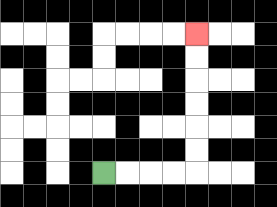{'start': '[4, 7]', 'end': '[8, 1]', 'path_directions': 'R,R,R,R,U,U,U,U,U,U', 'path_coordinates': '[[4, 7], [5, 7], [6, 7], [7, 7], [8, 7], [8, 6], [8, 5], [8, 4], [8, 3], [8, 2], [8, 1]]'}